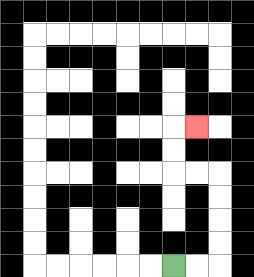{'start': '[7, 11]', 'end': '[8, 5]', 'path_directions': 'R,R,U,U,U,U,L,L,U,U,R', 'path_coordinates': '[[7, 11], [8, 11], [9, 11], [9, 10], [9, 9], [9, 8], [9, 7], [8, 7], [7, 7], [7, 6], [7, 5], [8, 5]]'}